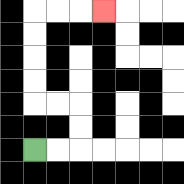{'start': '[1, 6]', 'end': '[4, 0]', 'path_directions': 'R,R,U,U,L,L,U,U,U,U,R,R,R', 'path_coordinates': '[[1, 6], [2, 6], [3, 6], [3, 5], [3, 4], [2, 4], [1, 4], [1, 3], [1, 2], [1, 1], [1, 0], [2, 0], [3, 0], [4, 0]]'}